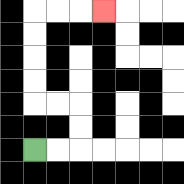{'start': '[1, 6]', 'end': '[4, 0]', 'path_directions': 'R,R,U,U,L,L,U,U,U,U,R,R,R', 'path_coordinates': '[[1, 6], [2, 6], [3, 6], [3, 5], [3, 4], [2, 4], [1, 4], [1, 3], [1, 2], [1, 1], [1, 0], [2, 0], [3, 0], [4, 0]]'}